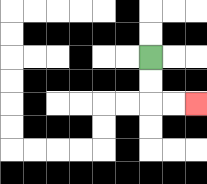{'start': '[6, 2]', 'end': '[8, 4]', 'path_directions': 'D,D,R,R', 'path_coordinates': '[[6, 2], [6, 3], [6, 4], [7, 4], [8, 4]]'}